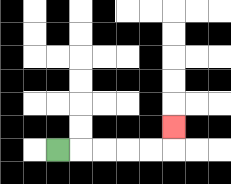{'start': '[2, 6]', 'end': '[7, 5]', 'path_directions': 'R,R,R,R,R,U', 'path_coordinates': '[[2, 6], [3, 6], [4, 6], [5, 6], [6, 6], [7, 6], [7, 5]]'}